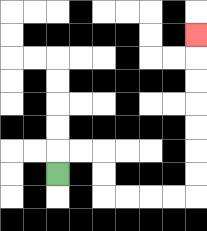{'start': '[2, 7]', 'end': '[8, 1]', 'path_directions': 'U,R,R,D,D,R,R,R,R,U,U,U,U,U,U,U', 'path_coordinates': '[[2, 7], [2, 6], [3, 6], [4, 6], [4, 7], [4, 8], [5, 8], [6, 8], [7, 8], [8, 8], [8, 7], [8, 6], [8, 5], [8, 4], [8, 3], [8, 2], [8, 1]]'}